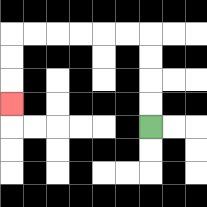{'start': '[6, 5]', 'end': '[0, 4]', 'path_directions': 'U,U,U,U,L,L,L,L,L,L,D,D,D', 'path_coordinates': '[[6, 5], [6, 4], [6, 3], [6, 2], [6, 1], [5, 1], [4, 1], [3, 1], [2, 1], [1, 1], [0, 1], [0, 2], [0, 3], [0, 4]]'}